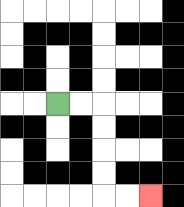{'start': '[2, 4]', 'end': '[6, 8]', 'path_directions': 'R,R,D,D,D,D,R,R', 'path_coordinates': '[[2, 4], [3, 4], [4, 4], [4, 5], [4, 6], [4, 7], [4, 8], [5, 8], [6, 8]]'}